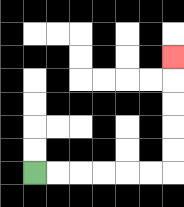{'start': '[1, 7]', 'end': '[7, 2]', 'path_directions': 'R,R,R,R,R,R,U,U,U,U,U', 'path_coordinates': '[[1, 7], [2, 7], [3, 7], [4, 7], [5, 7], [6, 7], [7, 7], [7, 6], [7, 5], [7, 4], [7, 3], [7, 2]]'}